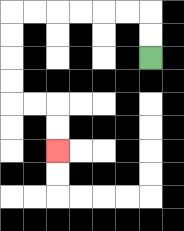{'start': '[6, 2]', 'end': '[2, 6]', 'path_directions': 'U,U,L,L,L,L,L,L,D,D,D,D,R,R,D,D', 'path_coordinates': '[[6, 2], [6, 1], [6, 0], [5, 0], [4, 0], [3, 0], [2, 0], [1, 0], [0, 0], [0, 1], [0, 2], [0, 3], [0, 4], [1, 4], [2, 4], [2, 5], [2, 6]]'}